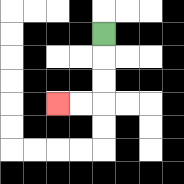{'start': '[4, 1]', 'end': '[2, 4]', 'path_directions': 'D,D,D,L,L', 'path_coordinates': '[[4, 1], [4, 2], [4, 3], [4, 4], [3, 4], [2, 4]]'}